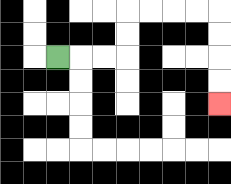{'start': '[2, 2]', 'end': '[9, 4]', 'path_directions': 'R,R,R,U,U,R,R,R,R,D,D,D,D', 'path_coordinates': '[[2, 2], [3, 2], [4, 2], [5, 2], [5, 1], [5, 0], [6, 0], [7, 0], [8, 0], [9, 0], [9, 1], [9, 2], [9, 3], [9, 4]]'}